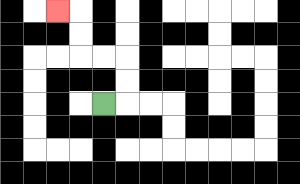{'start': '[4, 4]', 'end': '[2, 0]', 'path_directions': 'R,U,U,L,L,U,U,L', 'path_coordinates': '[[4, 4], [5, 4], [5, 3], [5, 2], [4, 2], [3, 2], [3, 1], [3, 0], [2, 0]]'}